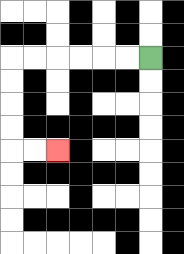{'start': '[6, 2]', 'end': '[2, 6]', 'path_directions': 'L,L,L,L,L,L,D,D,D,D,R,R', 'path_coordinates': '[[6, 2], [5, 2], [4, 2], [3, 2], [2, 2], [1, 2], [0, 2], [0, 3], [0, 4], [0, 5], [0, 6], [1, 6], [2, 6]]'}